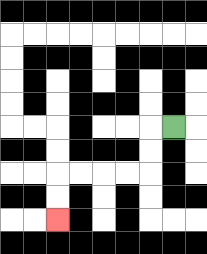{'start': '[7, 5]', 'end': '[2, 9]', 'path_directions': 'L,D,D,L,L,L,L,D,D', 'path_coordinates': '[[7, 5], [6, 5], [6, 6], [6, 7], [5, 7], [4, 7], [3, 7], [2, 7], [2, 8], [2, 9]]'}